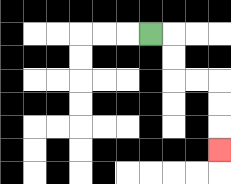{'start': '[6, 1]', 'end': '[9, 6]', 'path_directions': 'R,D,D,R,R,D,D,D', 'path_coordinates': '[[6, 1], [7, 1], [7, 2], [7, 3], [8, 3], [9, 3], [9, 4], [9, 5], [9, 6]]'}